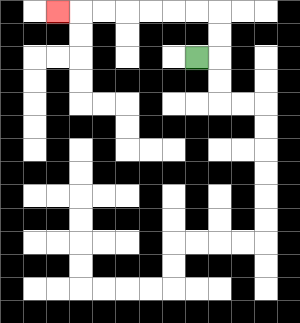{'start': '[8, 2]', 'end': '[2, 0]', 'path_directions': 'R,U,U,L,L,L,L,L,L,L', 'path_coordinates': '[[8, 2], [9, 2], [9, 1], [9, 0], [8, 0], [7, 0], [6, 0], [5, 0], [4, 0], [3, 0], [2, 0]]'}